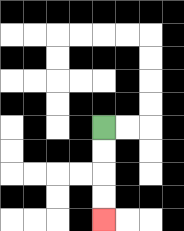{'start': '[4, 5]', 'end': '[4, 9]', 'path_directions': 'D,D,D,D', 'path_coordinates': '[[4, 5], [4, 6], [4, 7], [4, 8], [4, 9]]'}